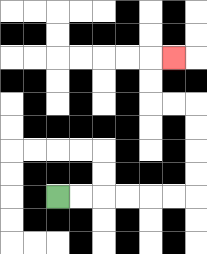{'start': '[2, 8]', 'end': '[7, 2]', 'path_directions': 'R,R,R,R,R,R,U,U,U,U,L,L,U,U,R', 'path_coordinates': '[[2, 8], [3, 8], [4, 8], [5, 8], [6, 8], [7, 8], [8, 8], [8, 7], [8, 6], [8, 5], [8, 4], [7, 4], [6, 4], [6, 3], [6, 2], [7, 2]]'}